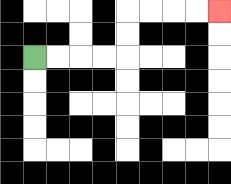{'start': '[1, 2]', 'end': '[9, 0]', 'path_directions': 'R,R,R,R,U,U,R,R,R,R', 'path_coordinates': '[[1, 2], [2, 2], [3, 2], [4, 2], [5, 2], [5, 1], [5, 0], [6, 0], [7, 0], [8, 0], [9, 0]]'}